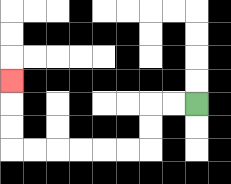{'start': '[8, 4]', 'end': '[0, 3]', 'path_directions': 'L,L,D,D,L,L,L,L,L,L,U,U,U', 'path_coordinates': '[[8, 4], [7, 4], [6, 4], [6, 5], [6, 6], [5, 6], [4, 6], [3, 6], [2, 6], [1, 6], [0, 6], [0, 5], [0, 4], [0, 3]]'}